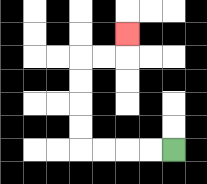{'start': '[7, 6]', 'end': '[5, 1]', 'path_directions': 'L,L,L,L,U,U,U,U,R,R,U', 'path_coordinates': '[[7, 6], [6, 6], [5, 6], [4, 6], [3, 6], [3, 5], [3, 4], [3, 3], [3, 2], [4, 2], [5, 2], [5, 1]]'}